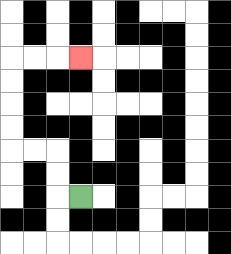{'start': '[3, 8]', 'end': '[3, 2]', 'path_directions': 'L,U,U,L,L,U,U,U,U,R,R,R', 'path_coordinates': '[[3, 8], [2, 8], [2, 7], [2, 6], [1, 6], [0, 6], [0, 5], [0, 4], [0, 3], [0, 2], [1, 2], [2, 2], [3, 2]]'}